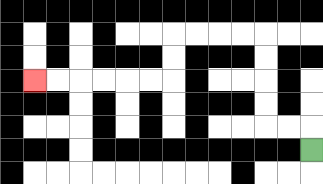{'start': '[13, 6]', 'end': '[1, 3]', 'path_directions': 'U,L,L,U,U,U,U,L,L,L,L,D,D,L,L,L,L,L,L', 'path_coordinates': '[[13, 6], [13, 5], [12, 5], [11, 5], [11, 4], [11, 3], [11, 2], [11, 1], [10, 1], [9, 1], [8, 1], [7, 1], [7, 2], [7, 3], [6, 3], [5, 3], [4, 3], [3, 3], [2, 3], [1, 3]]'}